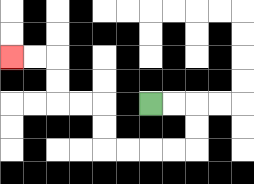{'start': '[6, 4]', 'end': '[0, 2]', 'path_directions': 'R,R,D,D,L,L,L,L,U,U,L,L,U,U,L,L', 'path_coordinates': '[[6, 4], [7, 4], [8, 4], [8, 5], [8, 6], [7, 6], [6, 6], [5, 6], [4, 6], [4, 5], [4, 4], [3, 4], [2, 4], [2, 3], [2, 2], [1, 2], [0, 2]]'}